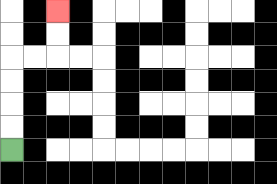{'start': '[0, 6]', 'end': '[2, 0]', 'path_directions': 'U,U,U,U,R,R,U,U', 'path_coordinates': '[[0, 6], [0, 5], [0, 4], [0, 3], [0, 2], [1, 2], [2, 2], [2, 1], [2, 0]]'}